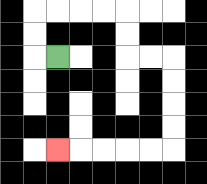{'start': '[2, 2]', 'end': '[2, 6]', 'path_directions': 'L,U,U,R,R,R,R,D,D,R,R,D,D,D,D,L,L,L,L,L', 'path_coordinates': '[[2, 2], [1, 2], [1, 1], [1, 0], [2, 0], [3, 0], [4, 0], [5, 0], [5, 1], [5, 2], [6, 2], [7, 2], [7, 3], [7, 4], [7, 5], [7, 6], [6, 6], [5, 6], [4, 6], [3, 6], [2, 6]]'}